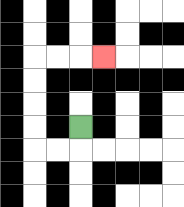{'start': '[3, 5]', 'end': '[4, 2]', 'path_directions': 'D,L,L,U,U,U,U,R,R,R', 'path_coordinates': '[[3, 5], [3, 6], [2, 6], [1, 6], [1, 5], [1, 4], [1, 3], [1, 2], [2, 2], [3, 2], [4, 2]]'}